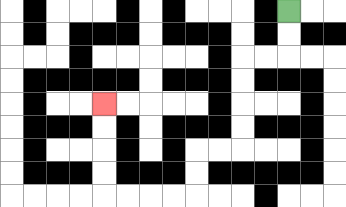{'start': '[12, 0]', 'end': '[4, 4]', 'path_directions': 'D,D,L,L,D,D,D,D,L,L,D,D,L,L,L,L,U,U,U,U', 'path_coordinates': '[[12, 0], [12, 1], [12, 2], [11, 2], [10, 2], [10, 3], [10, 4], [10, 5], [10, 6], [9, 6], [8, 6], [8, 7], [8, 8], [7, 8], [6, 8], [5, 8], [4, 8], [4, 7], [4, 6], [4, 5], [4, 4]]'}